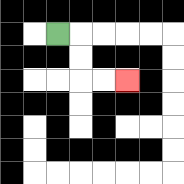{'start': '[2, 1]', 'end': '[5, 3]', 'path_directions': 'R,D,D,R,R', 'path_coordinates': '[[2, 1], [3, 1], [3, 2], [3, 3], [4, 3], [5, 3]]'}